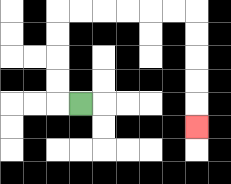{'start': '[3, 4]', 'end': '[8, 5]', 'path_directions': 'L,U,U,U,U,R,R,R,R,R,R,D,D,D,D,D', 'path_coordinates': '[[3, 4], [2, 4], [2, 3], [2, 2], [2, 1], [2, 0], [3, 0], [4, 0], [5, 0], [6, 0], [7, 0], [8, 0], [8, 1], [8, 2], [8, 3], [8, 4], [8, 5]]'}